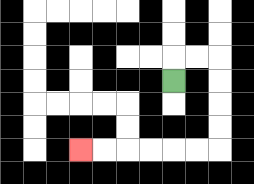{'start': '[7, 3]', 'end': '[3, 6]', 'path_directions': 'U,R,R,D,D,D,D,L,L,L,L,L,L', 'path_coordinates': '[[7, 3], [7, 2], [8, 2], [9, 2], [9, 3], [9, 4], [9, 5], [9, 6], [8, 6], [7, 6], [6, 6], [5, 6], [4, 6], [3, 6]]'}